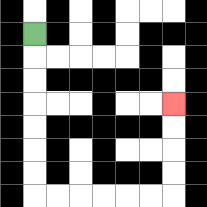{'start': '[1, 1]', 'end': '[7, 4]', 'path_directions': 'D,D,D,D,D,D,D,R,R,R,R,R,R,U,U,U,U', 'path_coordinates': '[[1, 1], [1, 2], [1, 3], [1, 4], [1, 5], [1, 6], [1, 7], [1, 8], [2, 8], [3, 8], [4, 8], [5, 8], [6, 8], [7, 8], [7, 7], [7, 6], [7, 5], [7, 4]]'}